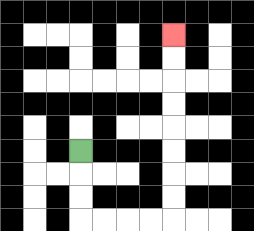{'start': '[3, 6]', 'end': '[7, 1]', 'path_directions': 'D,D,D,R,R,R,R,U,U,U,U,U,U,U,U', 'path_coordinates': '[[3, 6], [3, 7], [3, 8], [3, 9], [4, 9], [5, 9], [6, 9], [7, 9], [7, 8], [7, 7], [7, 6], [7, 5], [7, 4], [7, 3], [7, 2], [7, 1]]'}